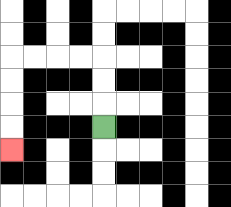{'start': '[4, 5]', 'end': '[0, 6]', 'path_directions': 'U,U,U,L,L,L,L,D,D,D,D', 'path_coordinates': '[[4, 5], [4, 4], [4, 3], [4, 2], [3, 2], [2, 2], [1, 2], [0, 2], [0, 3], [0, 4], [0, 5], [0, 6]]'}